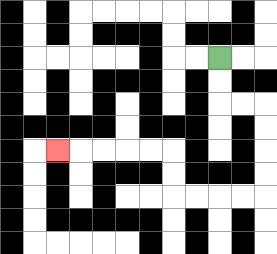{'start': '[9, 2]', 'end': '[2, 6]', 'path_directions': 'D,D,R,R,D,D,D,D,L,L,L,L,U,U,L,L,L,L,L', 'path_coordinates': '[[9, 2], [9, 3], [9, 4], [10, 4], [11, 4], [11, 5], [11, 6], [11, 7], [11, 8], [10, 8], [9, 8], [8, 8], [7, 8], [7, 7], [7, 6], [6, 6], [5, 6], [4, 6], [3, 6], [2, 6]]'}